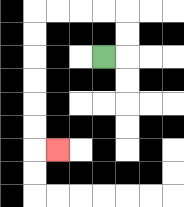{'start': '[4, 2]', 'end': '[2, 6]', 'path_directions': 'R,U,U,L,L,L,L,D,D,D,D,D,D,R', 'path_coordinates': '[[4, 2], [5, 2], [5, 1], [5, 0], [4, 0], [3, 0], [2, 0], [1, 0], [1, 1], [1, 2], [1, 3], [1, 4], [1, 5], [1, 6], [2, 6]]'}